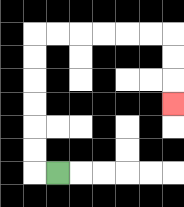{'start': '[2, 7]', 'end': '[7, 4]', 'path_directions': 'L,U,U,U,U,U,U,R,R,R,R,R,R,D,D,D', 'path_coordinates': '[[2, 7], [1, 7], [1, 6], [1, 5], [1, 4], [1, 3], [1, 2], [1, 1], [2, 1], [3, 1], [4, 1], [5, 1], [6, 1], [7, 1], [7, 2], [7, 3], [7, 4]]'}